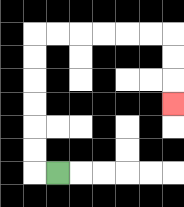{'start': '[2, 7]', 'end': '[7, 4]', 'path_directions': 'L,U,U,U,U,U,U,R,R,R,R,R,R,D,D,D', 'path_coordinates': '[[2, 7], [1, 7], [1, 6], [1, 5], [1, 4], [1, 3], [1, 2], [1, 1], [2, 1], [3, 1], [4, 1], [5, 1], [6, 1], [7, 1], [7, 2], [7, 3], [7, 4]]'}